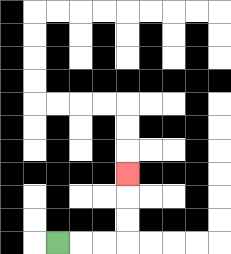{'start': '[2, 10]', 'end': '[5, 7]', 'path_directions': 'R,R,R,U,U,U', 'path_coordinates': '[[2, 10], [3, 10], [4, 10], [5, 10], [5, 9], [5, 8], [5, 7]]'}